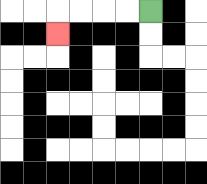{'start': '[6, 0]', 'end': '[2, 1]', 'path_directions': 'L,L,L,L,D', 'path_coordinates': '[[6, 0], [5, 0], [4, 0], [3, 0], [2, 0], [2, 1]]'}